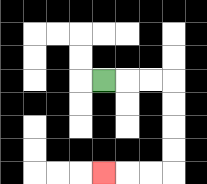{'start': '[4, 3]', 'end': '[4, 7]', 'path_directions': 'R,R,R,D,D,D,D,L,L,L', 'path_coordinates': '[[4, 3], [5, 3], [6, 3], [7, 3], [7, 4], [7, 5], [7, 6], [7, 7], [6, 7], [5, 7], [4, 7]]'}